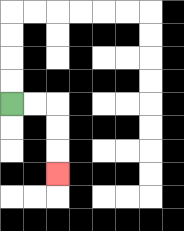{'start': '[0, 4]', 'end': '[2, 7]', 'path_directions': 'R,R,D,D,D', 'path_coordinates': '[[0, 4], [1, 4], [2, 4], [2, 5], [2, 6], [2, 7]]'}